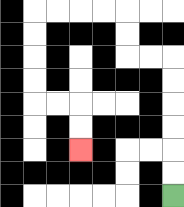{'start': '[7, 8]', 'end': '[3, 6]', 'path_directions': 'U,U,U,U,U,U,L,L,U,U,L,L,L,L,D,D,D,D,R,R,D,D', 'path_coordinates': '[[7, 8], [7, 7], [7, 6], [7, 5], [7, 4], [7, 3], [7, 2], [6, 2], [5, 2], [5, 1], [5, 0], [4, 0], [3, 0], [2, 0], [1, 0], [1, 1], [1, 2], [1, 3], [1, 4], [2, 4], [3, 4], [3, 5], [3, 6]]'}